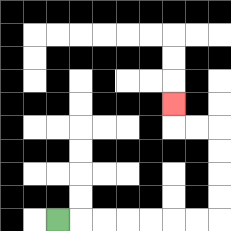{'start': '[2, 9]', 'end': '[7, 4]', 'path_directions': 'R,R,R,R,R,R,R,U,U,U,U,L,L,U', 'path_coordinates': '[[2, 9], [3, 9], [4, 9], [5, 9], [6, 9], [7, 9], [8, 9], [9, 9], [9, 8], [9, 7], [9, 6], [9, 5], [8, 5], [7, 5], [7, 4]]'}